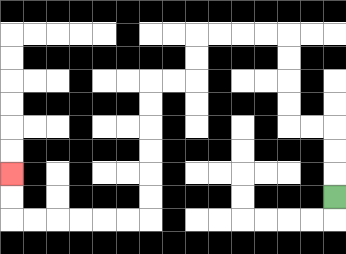{'start': '[14, 8]', 'end': '[0, 7]', 'path_directions': 'U,U,U,L,L,U,U,U,U,L,L,L,L,D,D,L,L,D,D,D,D,D,D,L,L,L,L,L,L,U,U', 'path_coordinates': '[[14, 8], [14, 7], [14, 6], [14, 5], [13, 5], [12, 5], [12, 4], [12, 3], [12, 2], [12, 1], [11, 1], [10, 1], [9, 1], [8, 1], [8, 2], [8, 3], [7, 3], [6, 3], [6, 4], [6, 5], [6, 6], [6, 7], [6, 8], [6, 9], [5, 9], [4, 9], [3, 9], [2, 9], [1, 9], [0, 9], [0, 8], [0, 7]]'}